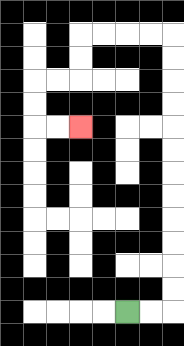{'start': '[5, 13]', 'end': '[3, 5]', 'path_directions': 'R,R,U,U,U,U,U,U,U,U,U,U,U,U,L,L,L,L,D,D,L,L,D,D,R,R', 'path_coordinates': '[[5, 13], [6, 13], [7, 13], [7, 12], [7, 11], [7, 10], [7, 9], [7, 8], [7, 7], [7, 6], [7, 5], [7, 4], [7, 3], [7, 2], [7, 1], [6, 1], [5, 1], [4, 1], [3, 1], [3, 2], [3, 3], [2, 3], [1, 3], [1, 4], [1, 5], [2, 5], [3, 5]]'}